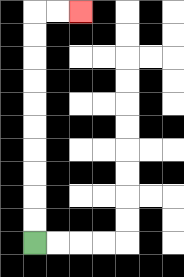{'start': '[1, 10]', 'end': '[3, 0]', 'path_directions': 'U,U,U,U,U,U,U,U,U,U,R,R', 'path_coordinates': '[[1, 10], [1, 9], [1, 8], [1, 7], [1, 6], [1, 5], [1, 4], [1, 3], [1, 2], [1, 1], [1, 0], [2, 0], [3, 0]]'}